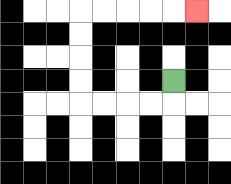{'start': '[7, 3]', 'end': '[8, 0]', 'path_directions': 'D,L,L,L,L,U,U,U,U,R,R,R,R,R', 'path_coordinates': '[[7, 3], [7, 4], [6, 4], [5, 4], [4, 4], [3, 4], [3, 3], [3, 2], [3, 1], [3, 0], [4, 0], [5, 0], [6, 0], [7, 0], [8, 0]]'}